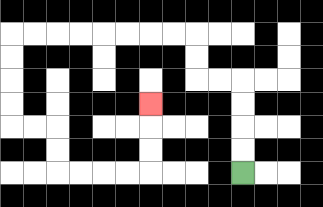{'start': '[10, 7]', 'end': '[6, 4]', 'path_directions': 'U,U,U,U,L,L,U,U,L,L,L,L,L,L,L,L,D,D,D,D,R,R,D,D,R,R,R,R,U,U,U', 'path_coordinates': '[[10, 7], [10, 6], [10, 5], [10, 4], [10, 3], [9, 3], [8, 3], [8, 2], [8, 1], [7, 1], [6, 1], [5, 1], [4, 1], [3, 1], [2, 1], [1, 1], [0, 1], [0, 2], [0, 3], [0, 4], [0, 5], [1, 5], [2, 5], [2, 6], [2, 7], [3, 7], [4, 7], [5, 7], [6, 7], [6, 6], [6, 5], [6, 4]]'}